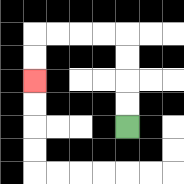{'start': '[5, 5]', 'end': '[1, 3]', 'path_directions': 'U,U,U,U,L,L,L,L,D,D', 'path_coordinates': '[[5, 5], [5, 4], [5, 3], [5, 2], [5, 1], [4, 1], [3, 1], [2, 1], [1, 1], [1, 2], [1, 3]]'}